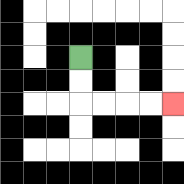{'start': '[3, 2]', 'end': '[7, 4]', 'path_directions': 'D,D,R,R,R,R', 'path_coordinates': '[[3, 2], [3, 3], [3, 4], [4, 4], [5, 4], [6, 4], [7, 4]]'}